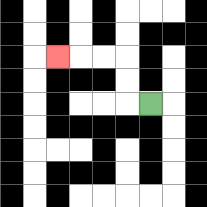{'start': '[6, 4]', 'end': '[2, 2]', 'path_directions': 'L,U,U,L,L,L', 'path_coordinates': '[[6, 4], [5, 4], [5, 3], [5, 2], [4, 2], [3, 2], [2, 2]]'}